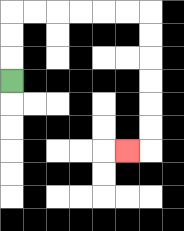{'start': '[0, 3]', 'end': '[5, 6]', 'path_directions': 'U,U,U,R,R,R,R,R,R,D,D,D,D,D,D,L', 'path_coordinates': '[[0, 3], [0, 2], [0, 1], [0, 0], [1, 0], [2, 0], [3, 0], [4, 0], [5, 0], [6, 0], [6, 1], [6, 2], [6, 3], [6, 4], [6, 5], [6, 6], [5, 6]]'}